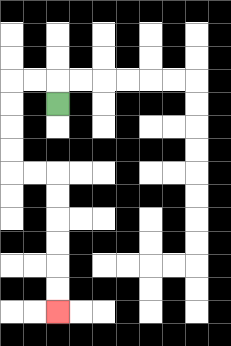{'start': '[2, 4]', 'end': '[2, 13]', 'path_directions': 'U,L,L,D,D,D,D,R,R,D,D,D,D,D,D', 'path_coordinates': '[[2, 4], [2, 3], [1, 3], [0, 3], [0, 4], [0, 5], [0, 6], [0, 7], [1, 7], [2, 7], [2, 8], [2, 9], [2, 10], [2, 11], [2, 12], [2, 13]]'}